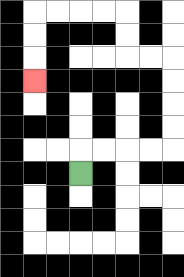{'start': '[3, 7]', 'end': '[1, 3]', 'path_directions': 'U,R,R,R,R,U,U,U,U,L,L,U,U,L,L,L,L,D,D,D', 'path_coordinates': '[[3, 7], [3, 6], [4, 6], [5, 6], [6, 6], [7, 6], [7, 5], [7, 4], [7, 3], [7, 2], [6, 2], [5, 2], [5, 1], [5, 0], [4, 0], [3, 0], [2, 0], [1, 0], [1, 1], [1, 2], [1, 3]]'}